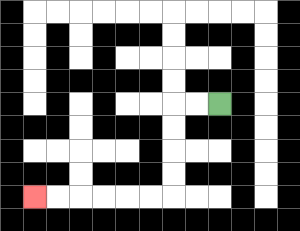{'start': '[9, 4]', 'end': '[1, 8]', 'path_directions': 'L,L,D,D,D,D,L,L,L,L,L,L', 'path_coordinates': '[[9, 4], [8, 4], [7, 4], [7, 5], [7, 6], [7, 7], [7, 8], [6, 8], [5, 8], [4, 8], [3, 8], [2, 8], [1, 8]]'}